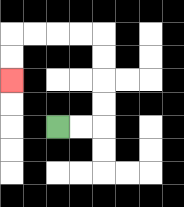{'start': '[2, 5]', 'end': '[0, 3]', 'path_directions': 'R,R,U,U,U,U,L,L,L,L,D,D', 'path_coordinates': '[[2, 5], [3, 5], [4, 5], [4, 4], [4, 3], [4, 2], [4, 1], [3, 1], [2, 1], [1, 1], [0, 1], [0, 2], [0, 3]]'}